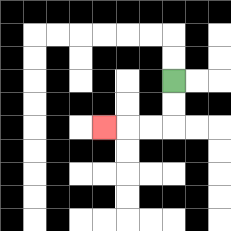{'start': '[7, 3]', 'end': '[4, 5]', 'path_directions': 'D,D,L,L,L', 'path_coordinates': '[[7, 3], [7, 4], [7, 5], [6, 5], [5, 5], [4, 5]]'}